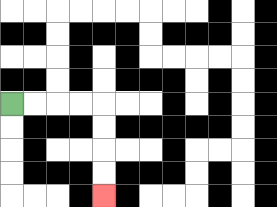{'start': '[0, 4]', 'end': '[4, 8]', 'path_directions': 'R,R,R,R,D,D,D,D', 'path_coordinates': '[[0, 4], [1, 4], [2, 4], [3, 4], [4, 4], [4, 5], [4, 6], [4, 7], [4, 8]]'}